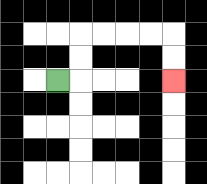{'start': '[2, 3]', 'end': '[7, 3]', 'path_directions': 'R,U,U,R,R,R,R,D,D', 'path_coordinates': '[[2, 3], [3, 3], [3, 2], [3, 1], [4, 1], [5, 1], [6, 1], [7, 1], [7, 2], [7, 3]]'}